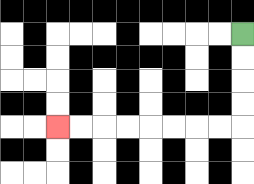{'start': '[10, 1]', 'end': '[2, 5]', 'path_directions': 'D,D,D,D,L,L,L,L,L,L,L,L', 'path_coordinates': '[[10, 1], [10, 2], [10, 3], [10, 4], [10, 5], [9, 5], [8, 5], [7, 5], [6, 5], [5, 5], [4, 5], [3, 5], [2, 5]]'}